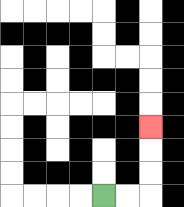{'start': '[4, 8]', 'end': '[6, 5]', 'path_directions': 'R,R,U,U,U', 'path_coordinates': '[[4, 8], [5, 8], [6, 8], [6, 7], [6, 6], [6, 5]]'}